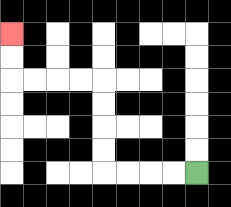{'start': '[8, 7]', 'end': '[0, 1]', 'path_directions': 'L,L,L,L,U,U,U,U,L,L,L,L,U,U', 'path_coordinates': '[[8, 7], [7, 7], [6, 7], [5, 7], [4, 7], [4, 6], [4, 5], [4, 4], [4, 3], [3, 3], [2, 3], [1, 3], [0, 3], [0, 2], [0, 1]]'}